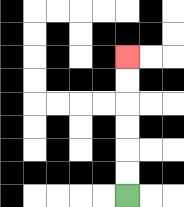{'start': '[5, 8]', 'end': '[5, 2]', 'path_directions': 'U,U,U,U,U,U', 'path_coordinates': '[[5, 8], [5, 7], [5, 6], [5, 5], [5, 4], [5, 3], [5, 2]]'}